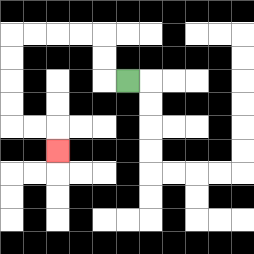{'start': '[5, 3]', 'end': '[2, 6]', 'path_directions': 'L,U,U,L,L,L,L,D,D,D,D,R,R,D', 'path_coordinates': '[[5, 3], [4, 3], [4, 2], [4, 1], [3, 1], [2, 1], [1, 1], [0, 1], [0, 2], [0, 3], [0, 4], [0, 5], [1, 5], [2, 5], [2, 6]]'}